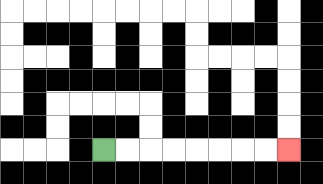{'start': '[4, 6]', 'end': '[12, 6]', 'path_directions': 'R,R,R,R,R,R,R,R', 'path_coordinates': '[[4, 6], [5, 6], [6, 6], [7, 6], [8, 6], [9, 6], [10, 6], [11, 6], [12, 6]]'}